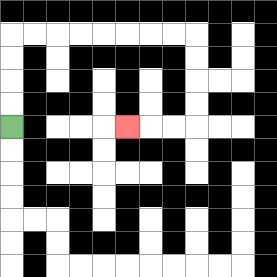{'start': '[0, 5]', 'end': '[5, 5]', 'path_directions': 'U,U,U,U,R,R,R,R,R,R,R,R,D,D,D,D,L,L,L', 'path_coordinates': '[[0, 5], [0, 4], [0, 3], [0, 2], [0, 1], [1, 1], [2, 1], [3, 1], [4, 1], [5, 1], [6, 1], [7, 1], [8, 1], [8, 2], [8, 3], [8, 4], [8, 5], [7, 5], [6, 5], [5, 5]]'}